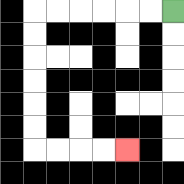{'start': '[7, 0]', 'end': '[5, 6]', 'path_directions': 'L,L,L,L,L,L,D,D,D,D,D,D,R,R,R,R', 'path_coordinates': '[[7, 0], [6, 0], [5, 0], [4, 0], [3, 0], [2, 0], [1, 0], [1, 1], [1, 2], [1, 3], [1, 4], [1, 5], [1, 6], [2, 6], [3, 6], [4, 6], [5, 6]]'}